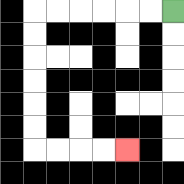{'start': '[7, 0]', 'end': '[5, 6]', 'path_directions': 'L,L,L,L,L,L,D,D,D,D,D,D,R,R,R,R', 'path_coordinates': '[[7, 0], [6, 0], [5, 0], [4, 0], [3, 0], [2, 0], [1, 0], [1, 1], [1, 2], [1, 3], [1, 4], [1, 5], [1, 6], [2, 6], [3, 6], [4, 6], [5, 6]]'}